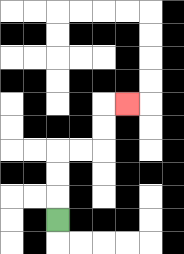{'start': '[2, 9]', 'end': '[5, 4]', 'path_directions': 'U,U,U,R,R,U,U,R', 'path_coordinates': '[[2, 9], [2, 8], [2, 7], [2, 6], [3, 6], [4, 6], [4, 5], [4, 4], [5, 4]]'}